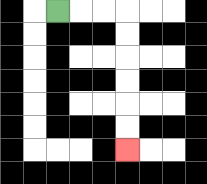{'start': '[2, 0]', 'end': '[5, 6]', 'path_directions': 'R,R,R,D,D,D,D,D,D', 'path_coordinates': '[[2, 0], [3, 0], [4, 0], [5, 0], [5, 1], [5, 2], [5, 3], [5, 4], [5, 5], [5, 6]]'}